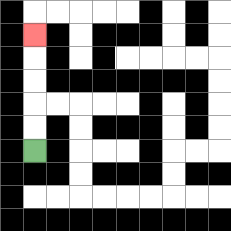{'start': '[1, 6]', 'end': '[1, 1]', 'path_directions': 'U,U,U,U,U', 'path_coordinates': '[[1, 6], [1, 5], [1, 4], [1, 3], [1, 2], [1, 1]]'}